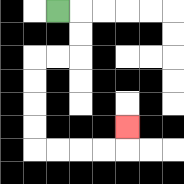{'start': '[2, 0]', 'end': '[5, 5]', 'path_directions': 'R,D,D,L,L,D,D,D,D,R,R,R,R,U', 'path_coordinates': '[[2, 0], [3, 0], [3, 1], [3, 2], [2, 2], [1, 2], [1, 3], [1, 4], [1, 5], [1, 6], [2, 6], [3, 6], [4, 6], [5, 6], [5, 5]]'}